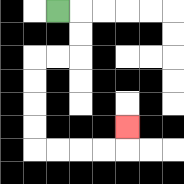{'start': '[2, 0]', 'end': '[5, 5]', 'path_directions': 'R,D,D,L,L,D,D,D,D,R,R,R,R,U', 'path_coordinates': '[[2, 0], [3, 0], [3, 1], [3, 2], [2, 2], [1, 2], [1, 3], [1, 4], [1, 5], [1, 6], [2, 6], [3, 6], [4, 6], [5, 6], [5, 5]]'}